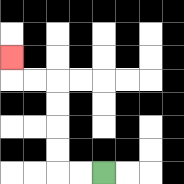{'start': '[4, 7]', 'end': '[0, 2]', 'path_directions': 'L,L,U,U,U,U,L,L,U', 'path_coordinates': '[[4, 7], [3, 7], [2, 7], [2, 6], [2, 5], [2, 4], [2, 3], [1, 3], [0, 3], [0, 2]]'}